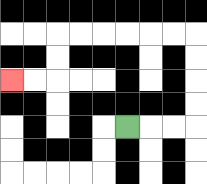{'start': '[5, 5]', 'end': '[0, 3]', 'path_directions': 'R,R,R,U,U,U,U,L,L,L,L,L,L,D,D,L,L', 'path_coordinates': '[[5, 5], [6, 5], [7, 5], [8, 5], [8, 4], [8, 3], [8, 2], [8, 1], [7, 1], [6, 1], [5, 1], [4, 1], [3, 1], [2, 1], [2, 2], [2, 3], [1, 3], [0, 3]]'}